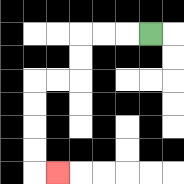{'start': '[6, 1]', 'end': '[2, 7]', 'path_directions': 'L,L,L,D,D,L,L,D,D,D,D,R', 'path_coordinates': '[[6, 1], [5, 1], [4, 1], [3, 1], [3, 2], [3, 3], [2, 3], [1, 3], [1, 4], [1, 5], [1, 6], [1, 7], [2, 7]]'}